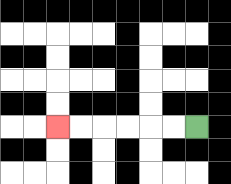{'start': '[8, 5]', 'end': '[2, 5]', 'path_directions': 'L,L,L,L,L,L', 'path_coordinates': '[[8, 5], [7, 5], [6, 5], [5, 5], [4, 5], [3, 5], [2, 5]]'}